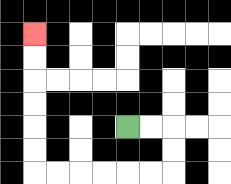{'start': '[5, 5]', 'end': '[1, 1]', 'path_directions': 'R,R,D,D,L,L,L,L,L,L,U,U,U,U,U,U', 'path_coordinates': '[[5, 5], [6, 5], [7, 5], [7, 6], [7, 7], [6, 7], [5, 7], [4, 7], [3, 7], [2, 7], [1, 7], [1, 6], [1, 5], [1, 4], [1, 3], [1, 2], [1, 1]]'}